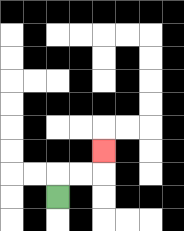{'start': '[2, 8]', 'end': '[4, 6]', 'path_directions': 'U,R,R,U', 'path_coordinates': '[[2, 8], [2, 7], [3, 7], [4, 7], [4, 6]]'}